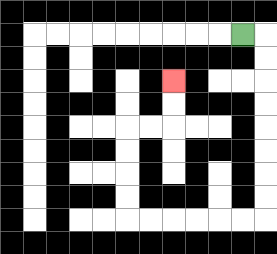{'start': '[10, 1]', 'end': '[7, 3]', 'path_directions': 'R,D,D,D,D,D,D,D,D,L,L,L,L,L,L,U,U,U,U,R,R,U,U', 'path_coordinates': '[[10, 1], [11, 1], [11, 2], [11, 3], [11, 4], [11, 5], [11, 6], [11, 7], [11, 8], [11, 9], [10, 9], [9, 9], [8, 9], [7, 9], [6, 9], [5, 9], [5, 8], [5, 7], [5, 6], [5, 5], [6, 5], [7, 5], [7, 4], [7, 3]]'}